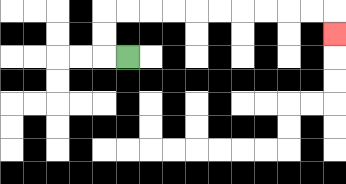{'start': '[5, 2]', 'end': '[14, 1]', 'path_directions': 'L,U,U,R,R,R,R,R,R,R,R,R,R,D', 'path_coordinates': '[[5, 2], [4, 2], [4, 1], [4, 0], [5, 0], [6, 0], [7, 0], [8, 0], [9, 0], [10, 0], [11, 0], [12, 0], [13, 0], [14, 0], [14, 1]]'}